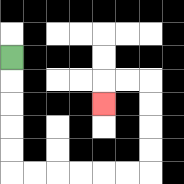{'start': '[0, 2]', 'end': '[4, 4]', 'path_directions': 'D,D,D,D,D,R,R,R,R,R,R,U,U,U,U,L,L,D', 'path_coordinates': '[[0, 2], [0, 3], [0, 4], [0, 5], [0, 6], [0, 7], [1, 7], [2, 7], [3, 7], [4, 7], [5, 7], [6, 7], [6, 6], [6, 5], [6, 4], [6, 3], [5, 3], [4, 3], [4, 4]]'}